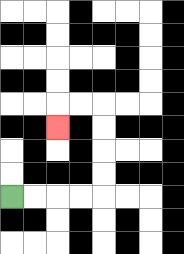{'start': '[0, 8]', 'end': '[2, 5]', 'path_directions': 'R,R,R,R,U,U,U,U,L,L,D', 'path_coordinates': '[[0, 8], [1, 8], [2, 8], [3, 8], [4, 8], [4, 7], [4, 6], [4, 5], [4, 4], [3, 4], [2, 4], [2, 5]]'}